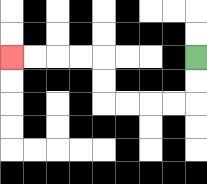{'start': '[8, 2]', 'end': '[0, 2]', 'path_directions': 'D,D,L,L,L,L,U,U,L,L,L,L', 'path_coordinates': '[[8, 2], [8, 3], [8, 4], [7, 4], [6, 4], [5, 4], [4, 4], [4, 3], [4, 2], [3, 2], [2, 2], [1, 2], [0, 2]]'}